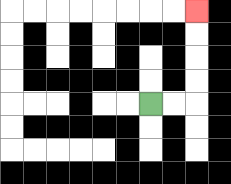{'start': '[6, 4]', 'end': '[8, 0]', 'path_directions': 'R,R,U,U,U,U', 'path_coordinates': '[[6, 4], [7, 4], [8, 4], [8, 3], [8, 2], [8, 1], [8, 0]]'}